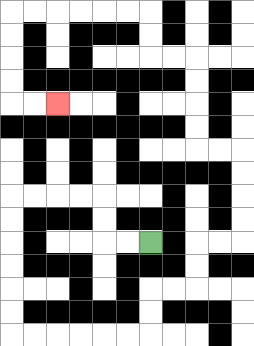{'start': '[6, 10]', 'end': '[2, 4]', 'path_directions': 'L,L,U,U,L,L,L,L,D,D,D,D,D,D,R,R,R,R,R,R,U,U,R,R,U,U,R,R,U,U,U,U,L,L,U,U,U,U,L,L,U,U,L,L,L,L,L,L,D,D,D,D,R,R', 'path_coordinates': '[[6, 10], [5, 10], [4, 10], [4, 9], [4, 8], [3, 8], [2, 8], [1, 8], [0, 8], [0, 9], [0, 10], [0, 11], [0, 12], [0, 13], [0, 14], [1, 14], [2, 14], [3, 14], [4, 14], [5, 14], [6, 14], [6, 13], [6, 12], [7, 12], [8, 12], [8, 11], [8, 10], [9, 10], [10, 10], [10, 9], [10, 8], [10, 7], [10, 6], [9, 6], [8, 6], [8, 5], [8, 4], [8, 3], [8, 2], [7, 2], [6, 2], [6, 1], [6, 0], [5, 0], [4, 0], [3, 0], [2, 0], [1, 0], [0, 0], [0, 1], [0, 2], [0, 3], [0, 4], [1, 4], [2, 4]]'}